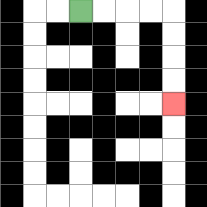{'start': '[3, 0]', 'end': '[7, 4]', 'path_directions': 'R,R,R,R,D,D,D,D', 'path_coordinates': '[[3, 0], [4, 0], [5, 0], [6, 0], [7, 0], [7, 1], [7, 2], [7, 3], [7, 4]]'}